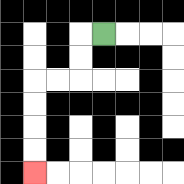{'start': '[4, 1]', 'end': '[1, 7]', 'path_directions': 'L,D,D,L,L,D,D,D,D', 'path_coordinates': '[[4, 1], [3, 1], [3, 2], [3, 3], [2, 3], [1, 3], [1, 4], [1, 5], [1, 6], [1, 7]]'}